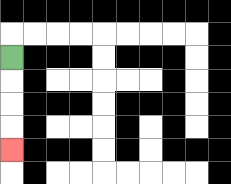{'start': '[0, 2]', 'end': '[0, 6]', 'path_directions': 'D,D,D,D', 'path_coordinates': '[[0, 2], [0, 3], [0, 4], [0, 5], [0, 6]]'}